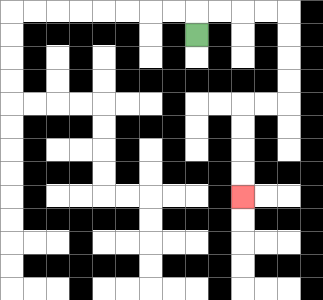{'start': '[8, 1]', 'end': '[10, 8]', 'path_directions': 'U,R,R,R,R,D,D,D,D,L,L,D,D,D,D', 'path_coordinates': '[[8, 1], [8, 0], [9, 0], [10, 0], [11, 0], [12, 0], [12, 1], [12, 2], [12, 3], [12, 4], [11, 4], [10, 4], [10, 5], [10, 6], [10, 7], [10, 8]]'}